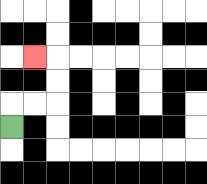{'start': '[0, 5]', 'end': '[1, 2]', 'path_directions': 'U,R,R,U,U,L', 'path_coordinates': '[[0, 5], [0, 4], [1, 4], [2, 4], [2, 3], [2, 2], [1, 2]]'}